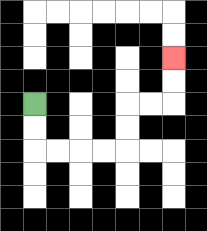{'start': '[1, 4]', 'end': '[7, 2]', 'path_directions': 'D,D,R,R,R,R,U,U,R,R,U,U', 'path_coordinates': '[[1, 4], [1, 5], [1, 6], [2, 6], [3, 6], [4, 6], [5, 6], [5, 5], [5, 4], [6, 4], [7, 4], [7, 3], [7, 2]]'}